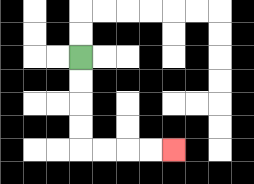{'start': '[3, 2]', 'end': '[7, 6]', 'path_directions': 'D,D,D,D,R,R,R,R', 'path_coordinates': '[[3, 2], [3, 3], [3, 4], [3, 5], [3, 6], [4, 6], [5, 6], [6, 6], [7, 6]]'}